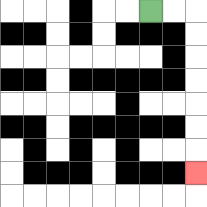{'start': '[6, 0]', 'end': '[8, 7]', 'path_directions': 'R,R,D,D,D,D,D,D,D', 'path_coordinates': '[[6, 0], [7, 0], [8, 0], [8, 1], [8, 2], [8, 3], [8, 4], [8, 5], [8, 6], [8, 7]]'}